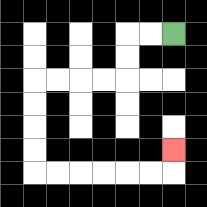{'start': '[7, 1]', 'end': '[7, 6]', 'path_directions': 'L,L,D,D,L,L,L,L,D,D,D,D,R,R,R,R,R,R,U', 'path_coordinates': '[[7, 1], [6, 1], [5, 1], [5, 2], [5, 3], [4, 3], [3, 3], [2, 3], [1, 3], [1, 4], [1, 5], [1, 6], [1, 7], [2, 7], [3, 7], [4, 7], [5, 7], [6, 7], [7, 7], [7, 6]]'}